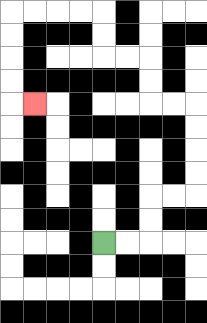{'start': '[4, 10]', 'end': '[1, 4]', 'path_directions': 'R,R,U,U,R,R,U,U,U,U,L,L,U,U,L,L,U,U,L,L,L,L,D,D,D,D,R', 'path_coordinates': '[[4, 10], [5, 10], [6, 10], [6, 9], [6, 8], [7, 8], [8, 8], [8, 7], [8, 6], [8, 5], [8, 4], [7, 4], [6, 4], [6, 3], [6, 2], [5, 2], [4, 2], [4, 1], [4, 0], [3, 0], [2, 0], [1, 0], [0, 0], [0, 1], [0, 2], [0, 3], [0, 4], [1, 4]]'}